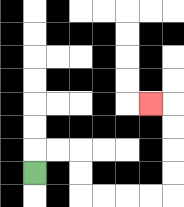{'start': '[1, 7]', 'end': '[6, 4]', 'path_directions': 'U,R,R,D,D,R,R,R,R,U,U,U,U,L', 'path_coordinates': '[[1, 7], [1, 6], [2, 6], [3, 6], [3, 7], [3, 8], [4, 8], [5, 8], [6, 8], [7, 8], [7, 7], [7, 6], [7, 5], [7, 4], [6, 4]]'}